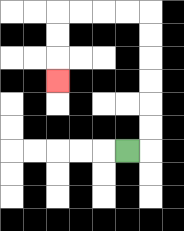{'start': '[5, 6]', 'end': '[2, 3]', 'path_directions': 'R,U,U,U,U,U,U,L,L,L,L,D,D,D', 'path_coordinates': '[[5, 6], [6, 6], [6, 5], [6, 4], [6, 3], [6, 2], [6, 1], [6, 0], [5, 0], [4, 0], [3, 0], [2, 0], [2, 1], [2, 2], [2, 3]]'}